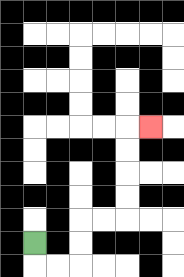{'start': '[1, 10]', 'end': '[6, 5]', 'path_directions': 'D,R,R,U,U,R,R,U,U,U,U,R', 'path_coordinates': '[[1, 10], [1, 11], [2, 11], [3, 11], [3, 10], [3, 9], [4, 9], [5, 9], [5, 8], [5, 7], [5, 6], [5, 5], [6, 5]]'}